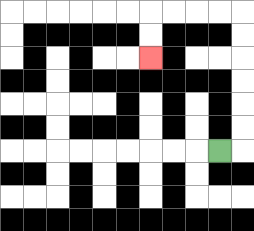{'start': '[9, 6]', 'end': '[6, 2]', 'path_directions': 'R,U,U,U,U,U,U,L,L,L,L,D,D', 'path_coordinates': '[[9, 6], [10, 6], [10, 5], [10, 4], [10, 3], [10, 2], [10, 1], [10, 0], [9, 0], [8, 0], [7, 0], [6, 0], [6, 1], [6, 2]]'}